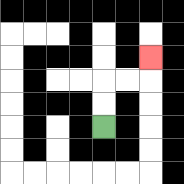{'start': '[4, 5]', 'end': '[6, 2]', 'path_directions': 'U,U,R,R,U', 'path_coordinates': '[[4, 5], [4, 4], [4, 3], [5, 3], [6, 3], [6, 2]]'}